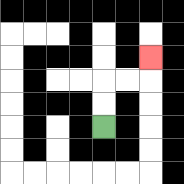{'start': '[4, 5]', 'end': '[6, 2]', 'path_directions': 'U,U,R,R,U', 'path_coordinates': '[[4, 5], [4, 4], [4, 3], [5, 3], [6, 3], [6, 2]]'}